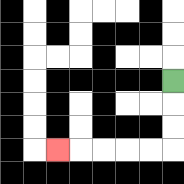{'start': '[7, 3]', 'end': '[2, 6]', 'path_directions': 'D,D,D,L,L,L,L,L', 'path_coordinates': '[[7, 3], [7, 4], [7, 5], [7, 6], [6, 6], [5, 6], [4, 6], [3, 6], [2, 6]]'}